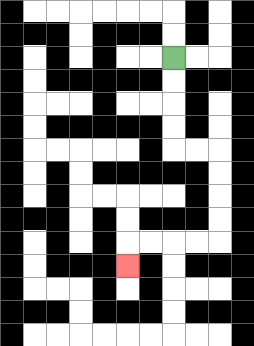{'start': '[7, 2]', 'end': '[5, 11]', 'path_directions': 'D,D,D,D,R,R,D,D,D,D,L,L,L,L,D', 'path_coordinates': '[[7, 2], [7, 3], [7, 4], [7, 5], [7, 6], [8, 6], [9, 6], [9, 7], [9, 8], [9, 9], [9, 10], [8, 10], [7, 10], [6, 10], [5, 10], [5, 11]]'}